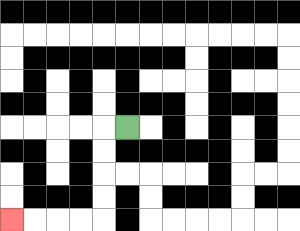{'start': '[5, 5]', 'end': '[0, 9]', 'path_directions': 'L,D,D,D,D,L,L,L,L', 'path_coordinates': '[[5, 5], [4, 5], [4, 6], [4, 7], [4, 8], [4, 9], [3, 9], [2, 9], [1, 9], [0, 9]]'}